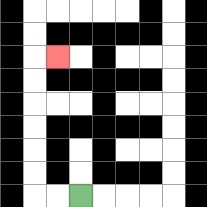{'start': '[3, 8]', 'end': '[2, 2]', 'path_directions': 'L,L,U,U,U,U,U,U,R', 'path_coordinates': '[[3, 8], [2, 8], [1, 8], [1, 7], [1, 6], [1, 5], [1, 4], [1, 3], [1, 2], [2, 2]]'}